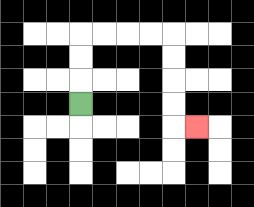{'start': '[3, 4]', 'end': '[8, 5]', 'path_directions': 'U,U,U,R,R,R,R,D,D,D,D,R', 'path_coordinates': '[[3, 4], [3, 3], [3, 2], [3, 1], [4, 1], [5, 1], [6, 1], [7, 1], [7, 2], [7, 3], [7, 4], [7, 5], [8, 5]]'}